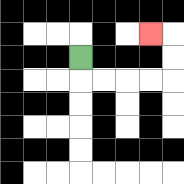{'start': '[3, 2]', 'end': '[6, 1]', 'path_directions': 'D,R,R,R,R,U,U,L', 'path_coordinates': '[[3, 2], [3, 3], [4, 3], [5, 3], [6, 3], [7, 3], [7, 2], [7, 1], [6, 1]]'}